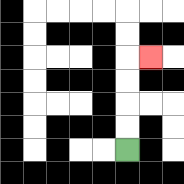{'start': '[5, 6]', 'end': '[6, 2]', 'path_directions': 'U,U,U,U,R', 'path_coordinates': '[[5, 6], [5, 5], [5, 4], [5, 3], [5, 2], [6, 2]]'}